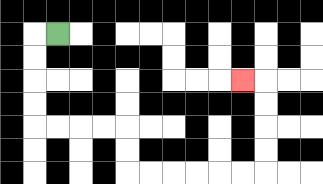{'start': '[2, 1]', 'end': '[10, 3]', 'path_directions': 'L,D,D,D,D,R,R,R,R,D,D,R,R,R,R,R,R,U,U,U,U,L', 'path_coordinates': '[[2, 1], [1, 1], [1, 2], [1, 3], [1, 4], [1, 5], [2, 5], [3, 5], [4, 5], [5, 5], [5, 6], [5, 7], [6, 7], [7, 7], [8, 7], [9, 7], [10, 7], [11, 7], [11, 6], [11, 5], [11, 4], [11, 3], [10, 3]]'}